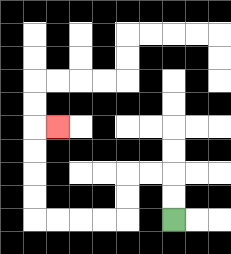{'start': '[7, 9]', 'end': '[2, 5]', 'path_directions': 'U,U,L,L,D,D,L,L,L,L,U,U,U,U,R', 'path_coordinates': '[[7, 9], [7, 8], [7, 7], [6, 7], [5, 7], [5, 8], [5, 9], [4, 9], [3, 9], [2, 9], [1, 9], [1, 8], [1, 7], [1, 6], [1, 5], [2, 5]]'}